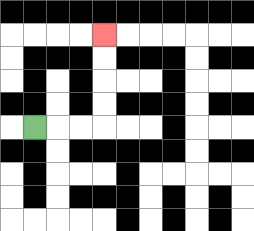{'start': '[1, 5]', 'end': '[4, 1]', 'path_directions': 'R,R,R,U,U,U,U', 'path_coordinates': '[[1, 5], [2, 5], [3, 5], [4, 5], [4, 4], [4, 3], [4, 2], [4, 1]]'}